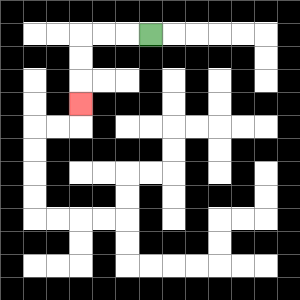{'start': '[6, 1]', 'end': '[3, 4]', 'path_directions': 'L,L,L,D,D,D', 'path_coordinates': '[[6, 1], [5, 1], [4, 1], [3, 1], [3, 2], [3, 3], [3, 4]]'}